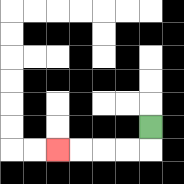{'start': '[6, 5]', 'end': '[2, 6]', 'path_directions': 'D,L,L,L,L', 'path_coordinates': '[[6, 5], [6, 6], [5, 6], [4, 6], [3, 6], [2, 6]]'}